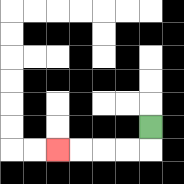{'start': '[6, 5]', 'end': '[2, 6]', 'path_directions': 'D,L,L,L,L', 'path_coordinates': '[[6, 5], [6, 6], [5, 6], [4, 6], [3, 6], [2, 6]]'}